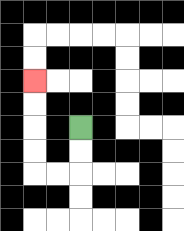{'start': '[3, 5]', 'end': '[1, 3]', 'path_directions': 'D,D,L,L,U,U,U,U', 'path_coordinates': '[[3, 5], [3, 6], [3, 7], [2, 7], [1, 7], [1, 6], [1, 5], [1, 4], [1, 3]]'}